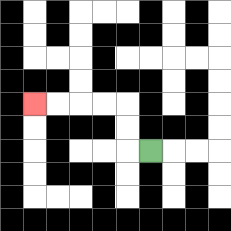{'start': '[6, 6]', 'end': '[1, 4]', 'path_directions': 'L,U,U,L,L,L,L', 'path_coordinates': '[[6, 6], [5, 6], [5, 5], [5, 4], [4, 4], [3, 4], [2, 4], [1, 4]]'}